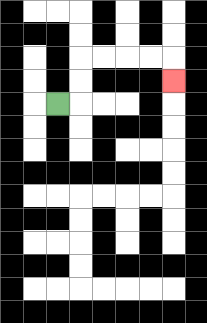{'start': '[2, 4]', 'end': '[7, 3]', 'path_directions': 'R,U,U,R,R,R,R,D', 'path_coordinates': '[[2, 4], [3, 4], [3, 3], [3, 2], [4, 2], [5, 2], [6, 2], [7, 2], [7, 3]]'}